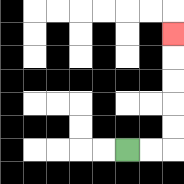{'start': '[5, 6]', 'end': '[7, 1]', 'path_directions': 'R,R,U,U,U,U,U', 'path_coordinates': '[[5, 6], [6, 6], [7, 6], [7, 5], [7, 4], [7, 3], [7, 2], [7, 1]]'}